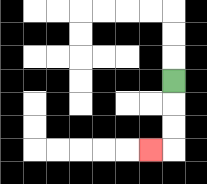{'start': '[7, 3]', 'end': '[6, 6]', 'path_directions': 'D,D,D,L', 'path_coordinates': '[[7, 3], [7, 4], [7, 5], [7, 6], [6, 6]]'}